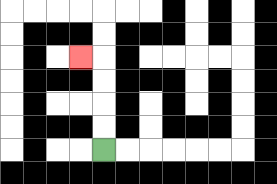{'start': '[4, 6]', 'end': '[3, 2]', 'path_directions': 'U,U,U,U,L', 'path_coordinates': '[[4, 6], [4, 5], [4, 4], [4, 3], [4, 2], [3, 2]]'}